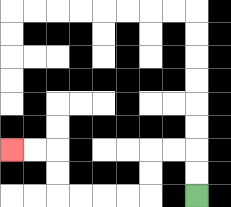{'start': '[8, 8]', 'end': '[0, 6]', 'path_directions': 'U,U,L,L,D,D,L,L,L,L,U,U,L,L', 'path_coordinates': '[[8, 8], [8, 7], [8, 6], [7, 6], [6, 6], [6, 7], [6, 8], [5, 8], [4, 8], [3, 8], [2, 8], [2, 7], [2, 6], [1, 6], [0, 6]]'}